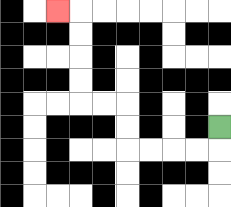{'start': '[9, 5]', 'end': '[2, 0]', 'path_directions': 'D,L,L,L,L,U,U,L,L,U,U,U,U,L', 'path_coordinates': '[[9, 5], [9, 6], [8, 6], [7, 6], [6, 6], [5, 6], [5, 5], [5, 4], [4, 4], [3, 4], [3, 3], [3, 2], [3, 1], [3, 0], [2, 0]]'}